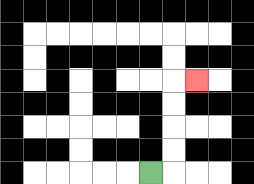{'start': '[6, 7]', 'end': '[8, 3]', 'path_directions': 'R,U,U,U,U,R', 'path_coordinates': '[[6, 7], [7, 7], [7, 6], [7, 5], [7, 4], [7, 3], [8, 3]]'}